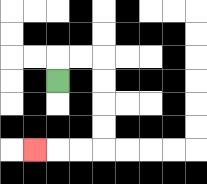{'start': '[2, 3]', 'end': '[1, 6]', 'path_directions': 'U,R,R,D,D,D,D,L,L,L', 'path_coordinates': '[[2, 3], [2, 2], [3, 2], [4, 2], [4, 3], [4, 4], [4, 5], [4, 6], [3, 6], [2, 6], [1, 6]]'}